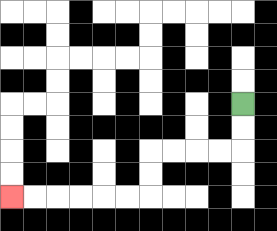{'start': '[10, 4]', 'end': '[0, 8]', 'path_directions': 'D,D,L,L,L,L,D,D,L,L,L,L,L,L', 'path_coordinates': '[[10, 4], [10, 5], [10, 6], [9, 6], [8, 6], [7, 6], [6, 6], [6, 7], [6, 8], [5, 8], [4, 8], [3, 8], [2, 8], [1, 8], [0, 8]]'}